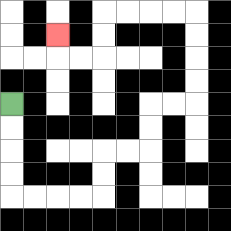{'start': '[0, 4]', 'end': '[2, 1]', 'path_directions': 'D,D,D,D,R,R,R,R,U,U,R,R,U,U,R,R,U,U,U,U,L,L,L,L,D,D,L,L,U', 'path_coordinates': '[[0, 4], [0, 5], [0, 6], [0, 7], [0, 8], [1, 8], [2, 8], [3, 8], [4, 8], [4, 7], [4, 6], [5, 6], [6, 6], [6, 5], [6, 4], [7, 4], [8, 4], [8, 3], [8, 2], [8, 1], [8, 0], [7, 0], [6, 0], [5, 0], [4, 0], [4, 1], [4, 2], [3, 2], [2, 2], [2, 1]]'}